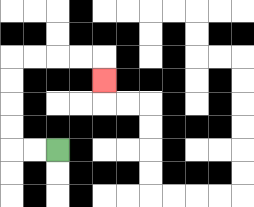{'start': '[2, 6]', 'end': '[4, 3]', 'path_directions': 'L,L,U,U,U,U,R,R,R,R,D', 'path_coordinates': '[[2, 6], [1, 6], [0, 6], [0, 5], [0, 4], [0, 3], [0, 2], [1, 2], [2, 2], [3, 2], [4, 2], [4, 3]]'}